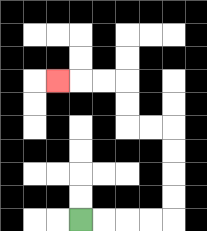{'start': '[3, 9]', 'end': '[2, 3]', 'path_directions': 'R,R,R,R,U,U,U,U,L,L,U,U,L,L,L', 'path_coordinates': '[[3, 9], [4, 9], [5, 9], [6, 9], [7, 9], [7, 8], [7, 7], [7, 6], [7, 5], [6, 5], [5, 5], [5, 4], [5, 3], [4, 3], [3, 3], [2, 3]]'}